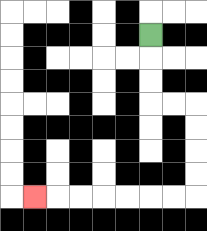{'start': '[6, 1]', 'end': '[1, 8]', 'path_directions': 'D,D,D,R,R,D,D,D,D,L,L,L,L,L,L,L', 'path_coordinates': '[[6, 1], [6, 2], [6, 3], [6, 4], [7, 4], [8, 4], [8, 5], [8, 6], [8, 7], [8, 8], [7, 8], [6, 8], [5, 8], [4, 8], [3, 8], [2, 8], [1, 8]]'}